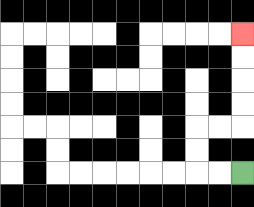{'start': '[10, 7]', 'end': '[10, 1]', 'path_directions': 'L,L,U,U,R,R,U,U,U,U', 'path_coordinates': '[[10, 7], [9, 7], [8, 7], [8, 6], [8, 5], [9, 5], [10, 5], [10, 4], [10, 3], [10, 2], [10, 1]]'}